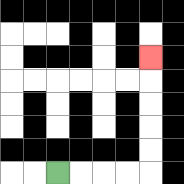{'start': '[2, 7]', 'end': '[6, 2]', 'path_directions': 'R,R,R,R,U,U,U,U,U', 'path_coordinates': '[[2, 7], [3, 7], [4, 7], [5, 7], [6, 7], [6, 6], [6, 5], [6, 4], [6, 3], [6, 2]]'}